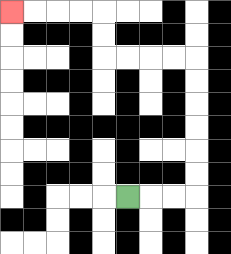{'start': '[5, 8]', 'end': '[0, 0]', 'path_directions': 'R,R,R,U,U,U,U,U,U,L,L,L,L,U,U,L,L,L,L', 'path_coordinates': '[[5, 8], [6, 8], [7, 8], [8, 8], [8, 7], [8, 6], [8, 5], [8, 4], [8, 3], [8, 2], [7, 2], [6, 2], [5, 2], [4, 2], [4, 1], [4, 0], [3, 0], [2, 0], [1, 0], [0, 0]]'}